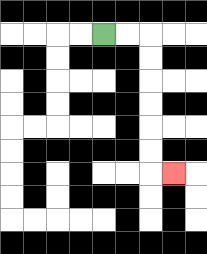{'start': '[4, 1]', 'end': '[7, 7]', 'path_directions': 'R,R,D,D,D,D,D,D,R', 'path_coordinates': '[[4, 1], [5, 1], [6, 1], [6, 2], [6, 3], [6, 4], [6, 5], [6, 6], [6, 7], [7, 7]]'}